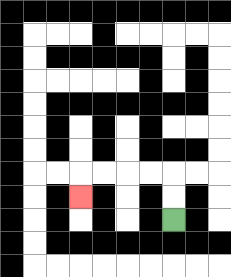{'start': '[7, 9]', 'end': '[3, 8]', 'path_directions': 'U,U,L,L,L,L,D', 'path_coordinates': '[[7, 9], [7, 8], [7, 7], [6, 7], [5, 7], [4, 7], [3, 7], [3, 8]]'}